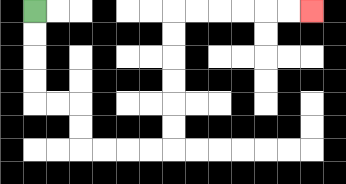{'start': '[1, 0]', 'end': '[13, 0]', 'path_directions': 'D,D,D,D,R,R,D,D,R,R,R,R,U,U,U,U,U,U,R,R,R,R,R,R', 'path_coordinates': '[[1, 0], [1, 1], [1, 2], [1, 3], [1, 4], [2, 4], [3, 4], [3, 5], [3, 6], [4, 6], [5, 6], [6, 6], [7, 6], [7, 5], [7, 4], [7, 3], [7, 2], [7, 1], [7, 0], [8, 0], [9, 0], [10, 0], [11, 0], [12, 0], [13, 0]]'}